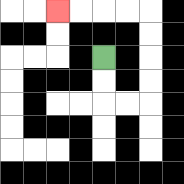{'start': '[4, 2]', 'end': '[2, 0]', 'path_directions': 'D,D,R,R,U,U,U,U,L,L,L,L', 'path_coordinates': '[[4, 2], [4, 3], [4, 4], [5, 4], [6, 4], [6, 3], [6, 2], [6, 1], [6, 0], [5, 0], [4, 0], [3, 0], [2, 0]]'}